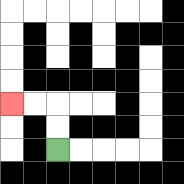{'start': '[2, 6]', 'end': '[0, 4]', 'path_directions': 'U,U,L,L', 'path_coordinates': '[[2, 6], [2, 5], [2, 4], [1, 4], [0, 4]]'}